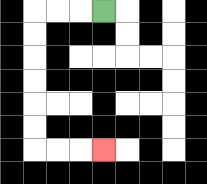{'start': '[4, 0]', 'end': '[4, 6]', 'path_directions': 'L,L,L,D,D,D,D,D,D,R,R,R', 'path_coordinates': '[[4, 0], [3, 0], [2, 0], [1, 0], [1, 1], [1, 2], [1, 3], [1, 4], [1, 5], [1, 6], [2, 6], [3, 6], [4, 6]]'}